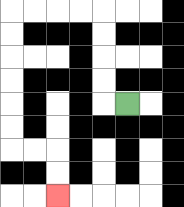{'start': '[5, 4]', 'end': '[2, 8]', 'path_directions': 'L,U,U,U,U,L,L,L,L,D,D,D,D,D,D,R,R,D,D', 'path_coordinates': '[[5, 4], [4, 4], [4, 3], [4, 2], [4, 1], [4, 0], [3, 0], [2, 0], [1, 0], [0, 0], [0, 1], [0, 2], [0, 3], [0, 4], [0, 5], [0, 6], [1, 6], [2, 6], [2, 7], [2, 8]]'}